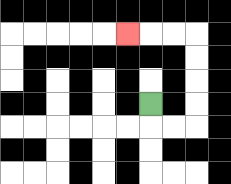{'start': '[6, 4]', 'end': '[5, 1]', 'path_directions': 'D,R,R,U,U,U,U,L,L,L', 'path_coordinates': '[[6, 4], [6, 5], [7, 5], [8, 5], [8, 4], [8, 3], [8, 2], [8, 1], [7, 1], [6, 1], [5, 1]]'}